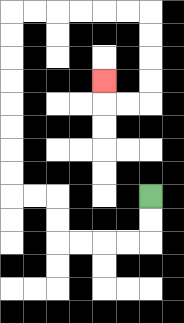{'start': '[6, 8]', 'end': '[4, 3]', 'path_directions': 'D,D,L,L,L,L,U,U,L,L,U,U,U,U,U,U,U,U,R,R,R,R,R,R,D,D,D,D,L,L,U', 'path_coordinates': '[[6, 8], [6, 9], [6, 10], [5, 10], [4, 10], [3, 10], [2, 10], [2, 9], [2, 8], [1, 8], [0, 8], [0, 7], [0, 6], [0, 5], [0, 4], [0, 3], [0, 2], [0, 1], [0, 0], [1, 0], [2, 0], [3, 0], [4, 0], [5, 0], [6, 0], [6, 1], [6, 2], [6, 3], [6, 4], [5, 4], [4, 4], [4, 3]]'}